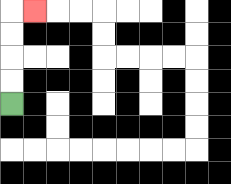{'start': '[0, 4]', 'end': '[1, 0]', 'path_directions': 'U,U,U,U,R', 'path_coordinates': '[[0, 4], [0, 3], [0, 2], [0, 1], [0, 0], [1, 0]]'}